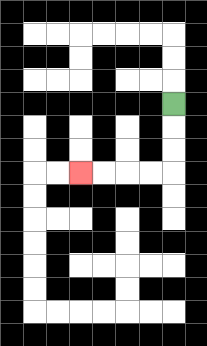{'start': '[7, 4]', 'end': '[3, 7]', 'path_directions': 'D,D,D,L,L,L,L', 'path_coordinates': '[[7, 4], [7, 5], [7, 6], [7, 7], [6, 7], [5, 7], [4, 7], [3, 7]]'}